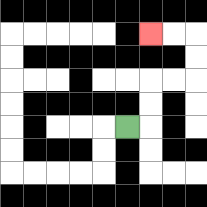{'start': '[5, 5]', 'end': '[6, 1]', 'path_directions': 'R,U,U,R,R,U,U,L,L', 'path_coordinates': '[[5, 5], [6, 5], [6, 4], [6, 3], [7, 3], [8, 3], [8, 2], [8, 1], [7, 1], [6, 1]]'}